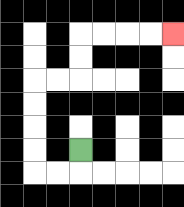{'start': '[3, 6]', 'end': '[7, 1]', 'path_directions': 'D,L,L,U,U,U,U,R,R,U,U,R,R,R,R', 'path_coordinates': '[[3, 6], [3, 7], [2, 7], [1, 7], [1, 6], [1, 5], [1, 4], [1, 3], [2, 3], [3, 3], [3, 2], [3, 1], [4, 1], [5, 1], [6, 1], [7, 1]]'}